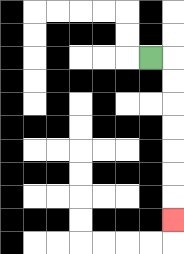{'start': '[6, 2]', 'end': '[7, 9]', 'path_directions': 'R,D,D,D,D,D,D,D', 'path_coordinates': '[[6, 2], [7, 2], [7, 3], [7, 4], [7, 5], [7, 6], [7, 7], [7, 8], [7, 9]]'}